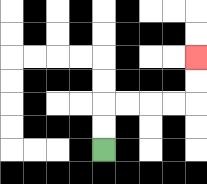{'start': '[4, 6]', 'end': '[8, 2]', 'path_directions': 'U,U,R,R,R,R,U,U', 'path_coordinates': '[[4, 6], [4, 5], [4, 4], [5, 4], [6, 4], [7, 4], [8, 4], [8, 3], [8, 2]]'}